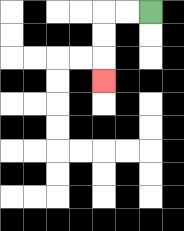{'start': '[6, 0]', 'end': '[4, 3]', 'path_directions': 'L,L,D,D,D', 'path_coordinates': '[[6, 0], [5, 0], [4, 0], [4, 1], [4, 2], [4, 3]]'}